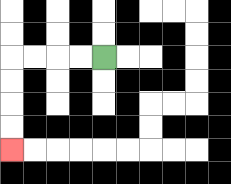{'start': '[4, 2]', 'end': '[0, 6]', 'path_directions': 'L,L,L,L,D,D,D,D', 'path_coordinates': '[[4, 2], [3, 2], [2, 2], [1, 2], [0, 2], [0, 3], [0, 4], [0, 5], [0, 6]]'}